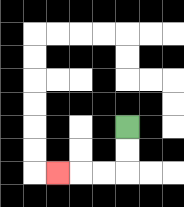{'start': '[5, 5]', 'end': '[2, 7]', 'path_directions': 'D,D,L,L,L', 'path_coordinates': '[[5, 5], [5, 6], [5, 7], [4, 7], [3, 7], [2, 7]]'}